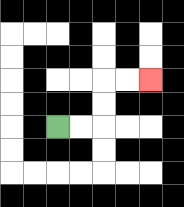{'start': '[2, 5]', 'end': '[6, 3]', 'path_directions': 'R,R,U,U,R,R', 'path_coordinates': '[[2, 5], [3, 5], [4, 5], [4, 4], [4, 3], [5, 3], [6, 3]]'}